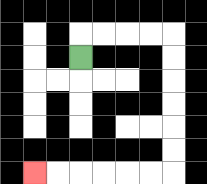{'start': '[3, 2]', 'end': '[1, 7]', 'path_directions': 'U,R,R,R,R,D,D,D,D,D,D,L,L,L,L,L,L', 'path_coordinates': '[[3, 2], [3, 1], [4, 1], [5, 1], [6, 1], [7, 1], [7, 2], [7, 3], [7, 4], [7, 5], [7, 6], [7, 7], [6, 7], [5, 7], [4, 7], [3, 7], [2, 7], [1, 7]]'}